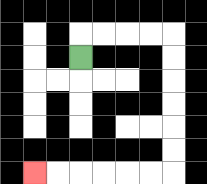{'start': '[3, 2]', 'end': '[1, 7]', 'path_directions': 'U,R,R,R,R,D,D,D,D,D,D,L,L,L,L,L,L', 'path_coordinates': '[[3, 2], [3, 1], [4, 1], [5, 1], [6, 1], [7, 1], [7, 2], [7, 3], [7, 4], [7, 5], [7, 6], [7, 7], [6, 7], [5, 7], [4, 7], [3, 7], [2, 7], [1, 7]]'}